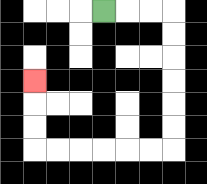{'start': '[4, 0]', 'end': '[1, 3]', 'path_directions': 'R,R,R,D,D,D,D,D,D,L,L,L,L,L,L,U,U,U', 'path_coordinates': '[[4, 0], [5, 0], [6, 0], [7, 0], [7, 1], [7, 2], [7, 3], [7, 4], [7, 5], [7, 6], [6, 6], [5, 6], [4, 6], [3, 6], [2, 6], [1, 6], [1, 5], [1, 4], [1, 3]]'}